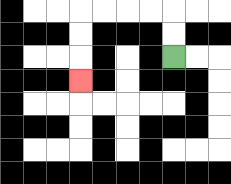{'start': '[7, 2]', 'end': '[3, 3]', 'path_directions': 'U,U,L,L,L,L,D,D,D', 'path_coordinates': '[[7, 2], [7, 1], [7, 0], [6, 0], [5, 0], [4, 0], [3, 0], [3, 1], [3, 2], [3, 3]]'}